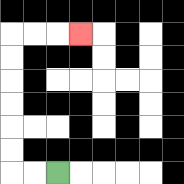{'start': '[2, 7]', 'end': '[3, 1]', 'path_directions': 'L,L,U,U,U,U,U,U,R,R,R', 'path_coordinates': '[[2, 7], [1, 7], [0, 7], [0, 6], [0, 5], [0, 4], [0, 3], [0, 2], [0, 1], [1, 1], [2, 1], [3, 1]]'}